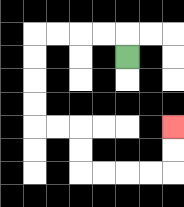{'start': '[5, 2]', 'end': '[7, 5]', 'path_directions': 'U,L,L,L,L,D,D,D,D,R,R,D,D,R,R,R,R,U,U', 'path_coordinates': '[[5, 2], [5, 1], [4, 1], [3, 1], [2, 1], [1, 1], [1, 2], [1, 3], [1, 4], [1, 5], [2, 5], [3, 5], [3, 6], [3, 7], [4, 7], [5, 7], [6, 7], [7, 7], [7, 6], [7, 5]]'}